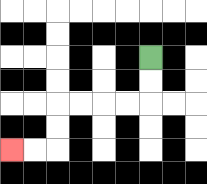{'start': '[6, 2]', 'end': '[0, 6]', 'path_directions': 'D,D,L,L,L,L,D,D,L,L', 'path_coordinates': '[[6, 2], [6, 3], [6, 4], [5, 4], [4, 4], [3, 4], [2, 4], [2, 5], [2, 6], [1, 6], [0, 6]]'}